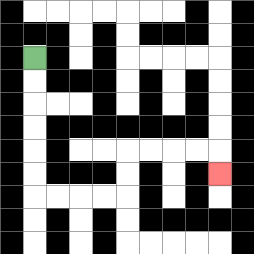{'start': '[1, 2]', 'end': '[9, 7]', 'path_directions': 'D,D,D,D,D,D,R,R,R,R,U,U,R,R,R,R,D', 'path_coordinates': '[[1, 2], [1, 3], [1, 4], [1, 5], [1, 6], [1, 7], [1, 8], [2, 8], [3, 8], [4, 8], [5, 8], [5, 7], [5, 6], [6, 6], [7, 6], [8, 6], [9, 6], [9, 7]]'}